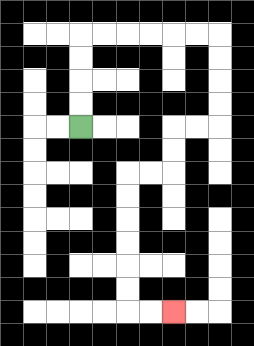{'start': '[3, 5]', 'end': '[7, 13]', 'path_directions': 'U,U,U,U,R,R,R,R,R,R,D,D,D,D,L,L,D,D,L,L,D,D,D,D,D,D,R,R', 'path_coordinates': '[[3, 5], [3, 4], [3, 3], [3, 2], [3, 1], [4, 1], [5, 1], [6, 1], [7, 1], [8, 1], [9, 1], [9, 2], [9, 3], [9, 4], [9, 5], [8, 5], [7, 5], [7, 6], [7, 7], [6, 7], [5, 7], [5, 8], [5, 9], [5, 10], [5, 11], [5, 12], [5, 13], [6, 13], [7, 13]]'}